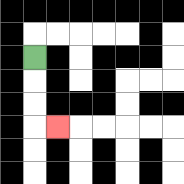{'start': '[1, 2]', 'end': '[2, 5]', 'path_directions': 'D,D,D,R', 'path_coordinates': '[[1, 2], [1, 3], [1, 4], [1, 5], [2, 5]]'}